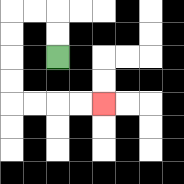{'start': '[2, 2]', 'end': '[4, 4]', 'path_directions': 'U,U,L,L,D,D,D,D,R,R,R,R', 'path_coordinates': '[[2, 2], [2, 1], [2, 0], [1, 0], [0, 0], [0, 1], [0, 2], [0, 3], [0, 4], [1, 4], [2, 4], [3, 4], [4, 4]]'}